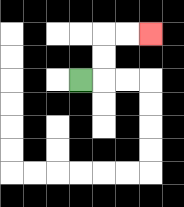{'start': '[3, 3]', 'end': '[6, 1]', 'path_directions': 'R,U,U,R,R', 'path_coordinates': '[[3, 3], [4, 3], [4, 2], [4, 1], [5, 1], [6, 1]]'}